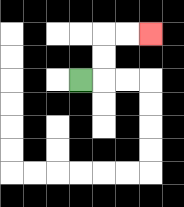{'start': '[3, 3]', 'end': '[6, 1]', 'path_directions': 'R,U,U,R,R', 'path_coordinates': '[[3, 3], [4, 3], [4, 2], [4, 1], [5, 1], [6, 1]]'}